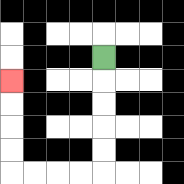{'start': '[4, 2]', 'end': '[0, 3]', 'path_directions': 'D,D,D,D,D,L,L,L,L,U,U,U,U', 'path_coordinates': '[[4, 2], [4, 3], [4, 4], [4, 5], [4, 6], [4, 7], [3, 7], [2, 7], [1, 7], [0, 7], [0, 6], [0, 5], [0, 4], [0, 3]]'}